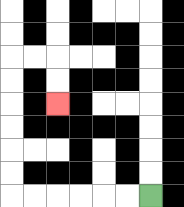{'start': '[6, 8]', 'end': '[2, 4]', 'path_directions': 'L,L,L,L,L,L,U,U,U,U,U,U,R,R,D,D', 'path_coordinates': '[[6, 8], [5, 8], [4, 8], [3, 8], [2, 8], [1, 8], [0, 8], [0, 7], [0, 6], [0, 5], [0, 4], [0, 3], [0, 2], [1, 2], [2, 2], [2, 3], [2, 4]]'}